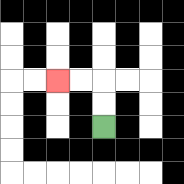{'start': '[4, 5]', 'end': '[2, 3]', 'path_directions': 'U,U,L,L', 'path_coordinates': '[[4, 5], [4, 4], [4, 3], [3, 3], [2, 3]]'}